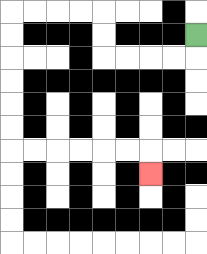{'start': '[8, 1]', 'end': '[6, 7]', 'path_directions': 'D,L,L,L,L,U,U,L,L,L,L,D,D,D,D,D,D,R,R,R,R,R,R,D', 'path_coordinates': '[[8, 1], [8, 2], [7, 2], [6, 2], [5, 2], [4, 2], [4, 1], [4, 0], [3, 0], [2, 0], [1, 0], [0, 0], [0, 1], [0, 2], [0, 3], [0, 4], [0, 5], [0, 6], [1, 6], [2, 6], [3, 6], [4, 6], [5, 6], [6, 6], [6, 7]]'}